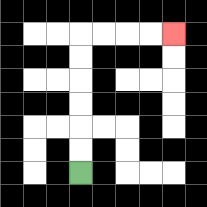{'start': '[3, 7]', 'end': '[7, 1]', 'path_directions': 'U,U,U,U,U,U,R,R,R,R', 'path_coordinates': '[[3, 7], [3, 6], [3, 5], [3, 4], [3, 3], [3, 2], [3, 1], [4, 1], [5, 1], [6, 1], [7, 1]]'}